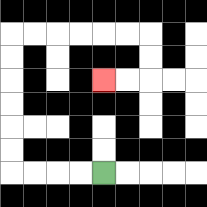{'start': '[4, 7]', 'end': '[4, 3]', 'path_directions': 'L,L,L,L,U,U,U,U,U,U,R,R,R,R,R,R,D,D,L,L', 'path_coordinates': '[[4, 7], [3, 7], [2, 7], [1, 7], [0, 7], [0, 6], [0, 5], [0, 4], [0, 3], [0, 2], [0, 1], [1, 1], [2, 1], [3, 1], [4, 1], [5, 1], [6, 1], [6, 2], [6, 3], [5, 3], [4, 3]]'}